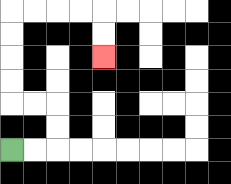{'start': '[0, 6]', 'end': '[4, 2]', 'path_directions': 'R,R,U,U,L,L,U,U,U,U,R,R,R,R,D,D', 'path_coordinates': '[[0, 6], [1, 6], [2, 6], [2, 5], [2, 4], [1, 4], [0, 4], [0, 3], [0, 2], [0, 1], [0, 0], [1, 0], [2, 0], [3, 0], [4, 0], [4, 1], [4, 2]]'}